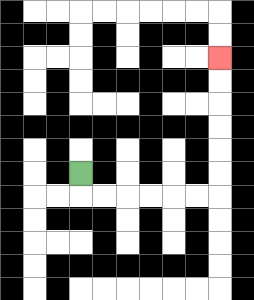{'start': '[3, 7]', 'end': '[9, 2]', 'path_directions': 'D,R,R,R,R,R,R,U,U,U,U,U,U', 'path_coordinates': '[[3, 7], [3, 8], [4, 8], [5, 8], [6, 8], [7, 8], [8, 8], [9, 8], [9, 7], [9, 6], [9, 5], [9, 4], [9, 3], [9, 2]]'}